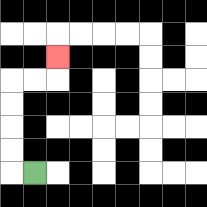{'start': '[1, 7]', 'end': '[2, 2]', 'path_directions': 'L,U,U,U,U,R,R,U', 'path_coordinates': '[[1, 7], [0, 7], [0, 6], [0, 5], [0, 4], [0, 3], [1, 3], [2, 3], [2, 2]]'}